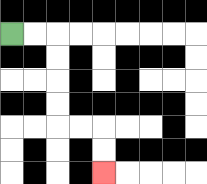{'start': '[0, 1]', 'end': '[4, 7]', 'path_directions': 'R,R,D,D,D,D,R,R,D,D', 'path_coordinates': '[[0, 1], [1, 1], [2, 1], [2, 2], [2, 3], [2, 4], [2, 5], [3, 5], [4, 5], [4, 6], [4, 7]]'}